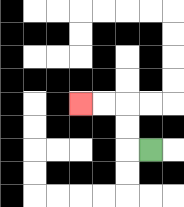{'start': '[6, 6]', 'end': '[3, 4]', 'path_directions': 'L,U,U,L,L', 'path_coordinates': '[[6, 6], [5, 6], [5, 5], [5, 4], [4, 4], [3, 4]]'}